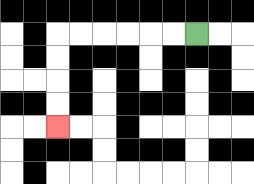{'start': '[8, 1]', 'end': '[2, 5]', 'path_directions': 'L,L,L,L,L,L,D,D,D,D', 'path_coordinates': '[[8, 1], [7, 1], [6, 1], [5, 1], [4, 1], [3, 1], [2, 1], [2, 2], [2, 3], [2, 4], [2, 5]]'}